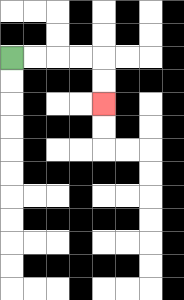{'start': '[0, 2]', 'end': '[4, 4]', 'path_directions': 'R,R,R,R,D,D', 'path_coordinates': '[[0, 2], [1, 2], [2, 2], [3, 2], [4, 2], [4, 3], [4, 4]]'}